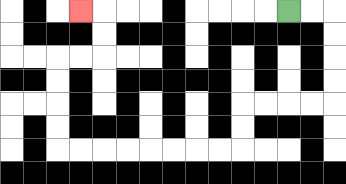{'start': '[12, 0]', 'end': '[3, 0]', 'path_directions': 'R,R,D,D,D,D,L,L,L,L,D,D,L,L,L,L,L,L,L,L,U,U,U,U,R,R,U,U,L', 'path_coordinates': '[[12, 0], [13, 0], [14, 0], [14, 1], [14, 2], [14, 3], [14, 4], [13, 4], [12, 4], [11, 4], [10, 4], [10, 5], [10, 6], [9, 6], [8, 6], [7, 6], [6, 6], [5, 6], [4, 6], [3, 6], [2, 6], [2, 5], [2, 4], [2, 3], [2, 2], [3, 2], [4, 2], [4, 1], [4, 0], [3, 0]]'}